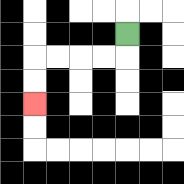{'start': '[5, 1]', 'end': '[1, 4]', 'path_directions': 'D,L,L,L,L,D,D', 'path_coordinates': '[[5, 1], [5, 2], [4, 2], [3, 2], [2, 2], [1, 2], [1, 3], [1, 4]]'}